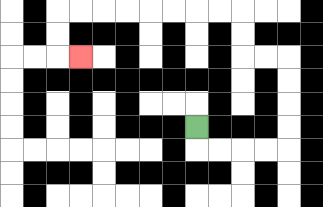{'start': '[8, 5]', 'end': '[3, 2]', 'path_directions': 'D,R,R,R,R,U,U,U,U,L,L,U,U,L,L,L,L,L,L,L,L,D,D,R', 'path_coordinates': '[[8, 5], [8, 6], [9, 6], [10, 6], [11, 6], [12, 6], [12, 5], [12, 4], [12, 3], [12, 2], [11, 2], [10, 2], [10, 1], [10, 0], [9, 0], [8, 0], [7, 0], [6, 0], [5, 0], [4, 0], [3, 0], [2, 0], [2, 1], [2, 2], [3, 2]]'}